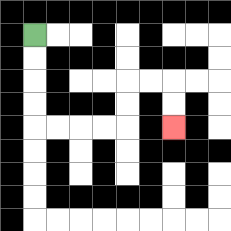{'start': '[1, 1]', 'end': '[7, 5]', 'path_directions': 'D,D,D,D,R,R,R,R,U,U,R,R,D,D', 'path_coordinates': '[[1, 1], [1, 2], [1, 3], [1, 4], [1, 5], [2, 5], [3, 5], [4, 5], [5, 5], [5, 4], [5, 3], [6, 3], [7, 3], [7, 4], [7, 5]]'}